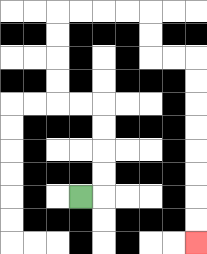{'start': '[3, 8]', 'end': '[8, 10]', 'path_directions': 'R,U,U,U,U,L,L,U,U,U,U,R,R,R,R,D,D,R,R,D,D,D,D,D,D,D,D', 'path_coordinates': '[[3, 8], [4, 8], [4, 7], [4, 6], [4, 5], [4, 4], [3, 4], [2, 4], [2, 3], [2, 2], [2, 1], [2, 0], [3, 0], [4, 0], [5, 0], [6, 0], [6, 1], [6, 2], [7, 2], [8, 2], [8, 3], [8, 4], [8, 5], [8, 6], [8, 7], [8, 8], [8, 9], [8, 10]]'}